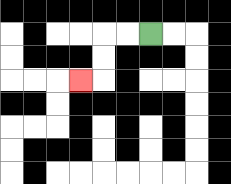{'start': '[6, 1]', 'end': '[3, 3]', 'path_directions': 'L,L,D,D,L', 'path_coordinates': '[[6, 1], [5, 1], [4, 1], [4, 2], [4, 3], [3, 3]]'}